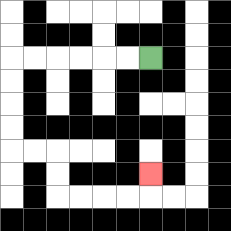{'start': '[6, 2]', 'end': '[6, 7]', 'path_directions': 'L,L,L,L,L,L,D,D,D,D,R,R,D,D,R,R,R,R,U', 'path_coordinates': '[[6, 2], [5, 2], [4, 2], [3, 2], [2, 2], [1, 2], [0, 2], [0, 3], [0, 4], [0, 5], [0, 6], [1, 6], [2, 6], [2, 7], [2, 8], [3, 8], [4, 8], [5, 8], [6, 8], [6, 7]]'}